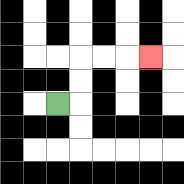{'start': '[2, 4]', 'end': '[6, 2]', 'path_directions': 'R,U,U,R,R,R', 'path_coordinates': '[[2, 4], [3, 4], [3, 3], [3, 2], [4, 2], [5, 2], [6, 2]]'}